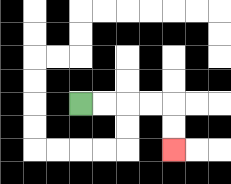{'start': '[3, 4]', 'end': '[7, 6]', 'path_directions': 'R,R,R,R,D,D', 'path_coordinates': '[[3, 4], [4, 4], [5, 4], [6, 4], [7, 4], [7, 5], [7, 6]]'}